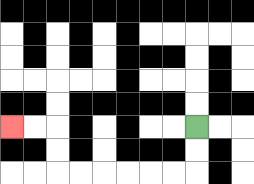{'start': '[8, 5]', 'end': '[0, 5]', 'path_directions': 'D,D,L,L,L,L,L,L,U,U,L,L', 'path_coordinates': '[[8, 5], [8, 6], [8, 7], [7, 7], [6, 7], [5, 7], [4, 7], [3, 7], [2, 7], [2, 6], [2, 5], [1, 5], [0, 5]]'}